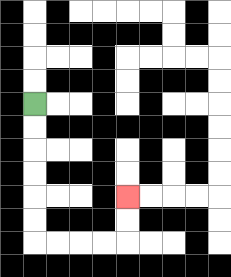{'start': '[1, 4]', 'end': '[5, 8]', 'path_directions': 'D,D,D,D,D,D,R,R,R,R,U,U', 'path_coordinates': '[[1, 4], [1, 5], [1, 6], [1, 7], [1, 8], [1, 9], [1, 10], [2, 10], [3, 10], [4, 10], [5, 10], [5, 9], [5, 8]]'}